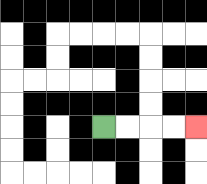{'start': '[4, 5]', 'end': '[8, 5]', 'path_directions': 'R,R,R,R', 'path_coordinates': '[[4, 5], [5, 5], [6, 5], [7, 5], [8, 5]]'}